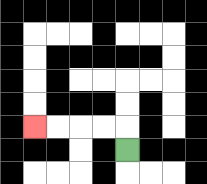{'start': '[5, 6]', 'end': '[1, 5]', 'path_directions': 'U,L,L,L,L', 'path_coordinates': '[[5, 6], [5, 5], [4, 5], [3, 5], [2, 5], [1, 5]]'}